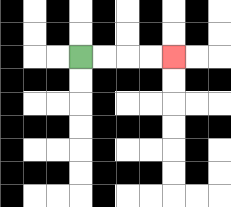{'start': '[3, 2]', 'end': '[7, 2]', 'path_directions': 'R,R,R,R', 'path_coordinates': '[[3, 2], [4, 2], [5, 2], [6, 2], [7, 2]]'}